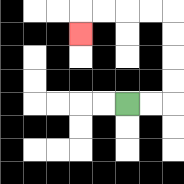{'start': '[5, 4]', 'end': '[3, 1]', 'path_directions': 'R,R,U,U,U,U,L,L,L,L,D', 'path_coordinates': '[[5, 4], [6, 4], [7, 4], [7, 3], [7, 2], [7, 1], [7, 0], [6, 0], [5, 0], [4, 0], [3, 0], [3, 1]]'}